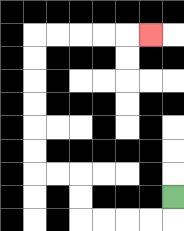{'start': '[7, 8]', 'end': '[6, 1]', 'path_directions': 'D,L,L,L,L,U,U,L,L,U,U,U,U,U,U,R,R,R,R,R', 'path_coordinates': '[[7, 8], [7, 9], [6, 9], [5, 9], [4, 9], [3, 9], [3, 8], [3, 7], [2, 7], [1, 7], [1, 6], [1, 5], [1, 4], [1, 3], [1, 2], [1, 1], [2, 1], [3, 1], [4, 1], [5, 1], [6, 1]]'}